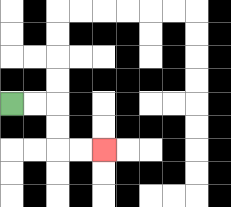{'start': '[0, 4]', 'end': '[4, 6]', 'path_directions': 'R,R,D,D,R,R', 'path_coordinates': '[[0, 4], [1, 4], [2, 4], [2, 5], [2, 6], [3, 6], [4, 6]]'}